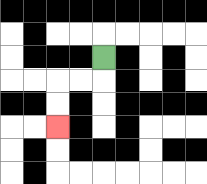{'start': '[4, 2]', 'end': '[2, 5]', 'path_directions': 'D,L,L,D,D', 'path_coordinates': '[[4, 2], [4, 3], [3, 3], [2, 3], [2, 4], [2, 5]]'}